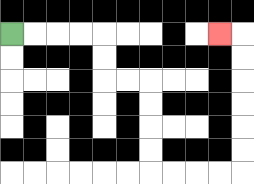{'start': '[0, 1]', 'end': '[9, 1]', 'path_directions': 'R,R,R,R,D,D,R,R,D,D,D,D,R,R,R,R,U,U,U,U,U,U,L', 'path_coordinates': '[[0, 1], [1, 1], [2, 1], [3, 1], [4, 1], [4, 2], [4, 3], [5, 3], [6, 3], [6, 4], [6, 5], [6, 6], [6, 7], [7, 7], [8, 7], [9, 7], [10, 7], [10, 6], [10, 5], [10, 4], [10, 3], [10, 2], [10, 1], [9, 1]]'}